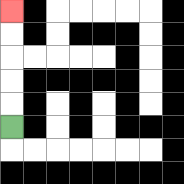{'start': '[0, 5]', 'end': '[0, 0]', 'path_directions': 'U,U,U,U,U', 'path_coordinates': '[[0, 5], [0, 4], [0, 3], [0, 2], [0, 1], [0, 0]]'}